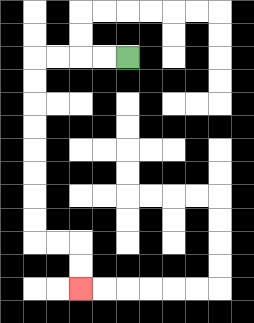{'start': '[5, 2]', 'end': '[3, 12]', 'path_directions': 'L,L,L,L,D,D,D,D,D,D,D,D,R,R,D,D', 'path_coordinates': '[[5, 2], [4, 2], [3, 2], [2, 2], [1, 2], [1, 3], [1, 4], [1, 5], [1, 6], [1, 7], [1, 8], [1, 9], [1, 10], [2, 10], [3, 10], [3, 11], [3, 12]]'}